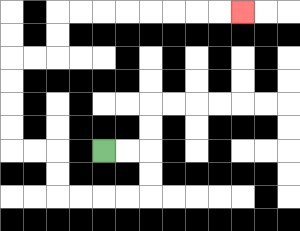{'start': '[4, 6]', 'end': '[10, 0]', 'path_directions': 'R,R,D,D,L,L,L,L,U,U,L,L,U,U,U,U,R,R,U,U,R,R,R,R,R,R,R,R', 'path_coordinates': '[[4, 6], [5, 6], [6, 6], [6, 7], [6, 8], [5, 8], [4, 8], [3, 8], [2, 8], [2, 7], [2, 6], [1, 6], [0, 6], [0, 5], [0, 4], [0, 3], [0, 2], [1, 2], [2, 2], [2, 1], [2, 0], [3, 0], [4, 0], [5, 0], [6, 0], [7, 0], [8, 0], [9, 0], [10, 0]]'}